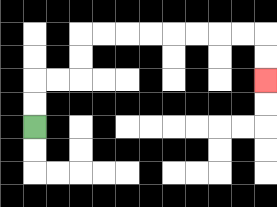{'start': '[1, 5]', 'end': '[11, 3]', 'path_directions': 'U,U,R,R,U,U,R,R,R,R,R,R,R,R,D,D', 'path_coordinates': '[[1, 5], [1, 4], [1, 3], [2, 3], [3, 3], [3, 2], [3, 1], [4, 1], [5, 1], [6, 1], [7, 1], [8, 1], [9, 1], [10, 1], [11, 1], [11, 2], [11, 3]]'}